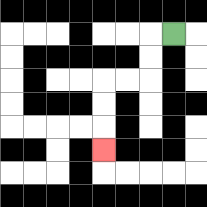{'start': '[7, 1]', 'end': '[4, 6]', 'path_directions': 'L,D,D,L,L,D,D,D', 'path_coordinates': '[[7, 1], [6, 1], [6, 2], [6, 3], [5, 3], [4, 3], [4, 4], [4, 5], [4, 6]]'}